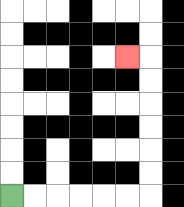{'start': '[0, 8]', 'end': '[5, 2]', 'path_directions': 'R,R,R,R,R,R,U,U,U,U,U,U,L', 'path_coordinates': '[[0, 8], [1, 8], [2, 8], [3, 8], [4, 8], [5, 8], [6, 8], [6, 7], [6, 6], [6, 5], [6, 4], [6, 3], [6, 2], [5, 2]]'}